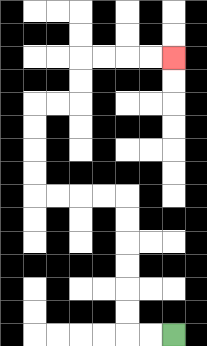{'start': '[7, 14]', 'end': '[7, 2]', 'path_directions': 'L,L,U,U,U,U,U,U,L,L,L,L,U,U,U,U,R,R,U,U,R,R,R,R', 'path_coordinates': '[[7, 14], [6, 14], [5, 14], [5, 13], [5, 12], [5, 11], [5, 10], [5, 9], [5, 8], [4, 8], [3, 8], [2, 8], [1, 8], [1, 7], [1, 6], [1, 5], [1, 4], [2, 4], [3, 4], [3, 3], [3, 2], [4, 2], [5, 2], [6, 2], [7, 2]]'}